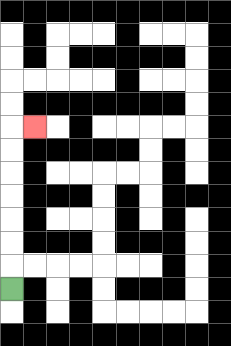{'start': '[0, 12]', 'end': '[1, 5]', 'path_directions': 'U,U,U,U,U,U,U,R', 'path_coordinates': '[[0, 12], [0, 11], [0, 10], [0, 9], [0, 8], [0, 7], [0, 6], [0, 5], [1, 5]]'}